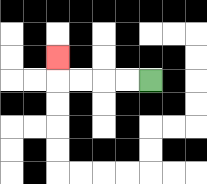{'start': '[6, 3]', 'end': '[2, 2]', 'path_directions': 'L,L,L,L,U', 'path_coordinates': '[[6, 3], [5, 3], [4, 3], [3, 3], [2, 3], [2, 2]]'}